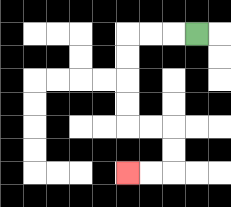{'start': '[8, 1]', 'end': '[5, 7]', 'path_directions': 'L,L,L,D,D,D,D,R,R,D,D,L,L', 'path_coordinates': '[[8, 1], [7, 1], [6, 1], [5, 1], [5, 2], [5, 3], [5, 4], [5, 5], [6, 5], [7, 5], [7, 6], [7, 7], [6, 7], [5, 7]]'}